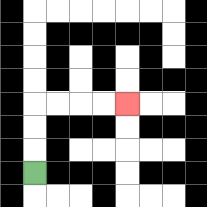{'start': '[1, 7]', 'end': '[5, 4]', 'path_directions': 'U,U,U,R,R,R,R', 'path_coordinates': '[[1, 7], [1, 6], [1, 5], [1, 4], [2, 4], [3, 4], [4, 4], [5, 4]]'}